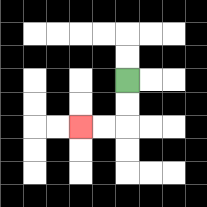{'start': '[5, 3]', 'end': '[3, 5]', 'path_directions': 'D,D,L,L', 'path_coordinates': '[[5, 3], [5, 4], [5, 5], [4, 5], [3, 5]]'}